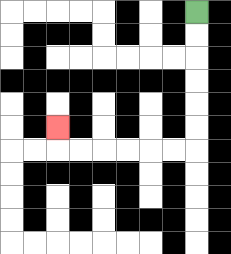{'start': '[8, 0]', 'end': '[2, 5]', 'path_directions': 'D,D,D,D,D,D,L,L,L,L,L,L,U', 'path_coordinates': '[[8, 0], [8, 1], [8, 2], [8, 3], [8, 4], [8, 5], [8, 6], [7, 6], [6, 6], [5, 6], [4, 6], [3, 6], [2, 6], [2, 5]]'}